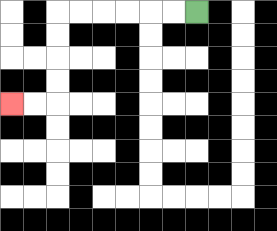{'start': '[8, 0]', 'end': '[0, 4]', 'path_directions': 'L,L,L,L,L,L,D,D,D,D,L,L', 'path_coordinates': '[[8, 0], [7, 0], [6, 0], [5, 0], [4, 0], [3, 0], [2, 0], [2, 1], [2, 2], [2, 3], [2, 4], [1, 4], [0, 4]]'}